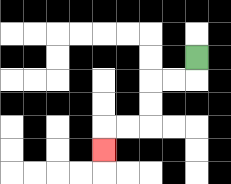{'start': '[8, 2]', 'end': '[4, 6]', 'path_directions': 'D,L,L,D,D,L,L,D', 'path_coordinates': '[[8, 2], [8, 3], [7, 3], [6, 3], [6, 4], [6, 5], [5, 5], [4, 5], [4, 6]]'}